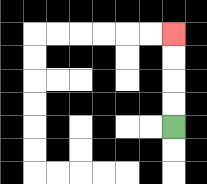{'start': '[7, 5]', 'end': '[7, 1]', 'path_directions': 'U,U,U,U', 'path_coordinates': '[[7, 5], [7, 4], [7, 3], [7, 2], [7, 1]]'}